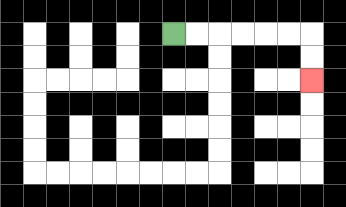{'start': '[7, 1]', 'end': '[13, 3]', 'path_directions': 'R,R,R,R,R,R,D,D', 'path_coordinates': '[[7, 1], [8, 1], [9, 1], [10, 1], [11, 1], [12, 1], [13, 1], [13, 2], [13, 3]]'}